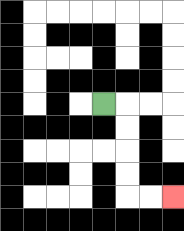{'start': '[4, 4]', 'end': '[7, 8]', 'path_directions': 'R,D,D,D,D,R,R', 'path_coordinates': '[[4, 4], [5, 4], [5, 5], [5, 6], [5, 7], [5, 8], [6, 8], [7, 8]]'}